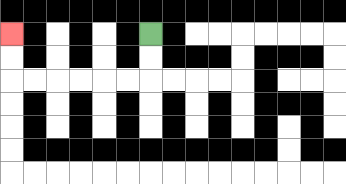{'start': '[6, 1]', 'end': '[0, 1]', 'path_directions': 'D,D,L,L,L,L,L,L,U,U', 'path_coordinates': '[[6, 1], [6, 2], [6, 3], [5, 3], [4, 3], [3, 3], [2, 3], [1, 3], [0, 3], [0, 2], [0, 1]]'}